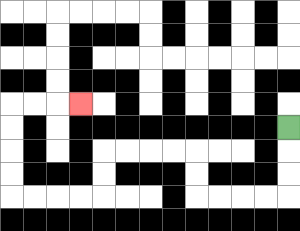{'start': '[12, 5]', 'end': '[3, 4]', 'path_directions': 'D,D,D,L,L,L,L,U,U,L,L,L,L,D,D,L,L,L,L,U,U,U,U,R,R,R', 'path_coordinates': '[[12, 5], [12, 6], [12, 7], [12, 8], [11, 8], [10, 8], [9, 8], [8, 8], [8, 7], [8, 6], [7, 6], [6, 6], [5, 6], [4, 6], [4, 7], [4, 8], [3, 8], [2, 8], [1, 8], [0, 8], [0, 7], [0, 6], [0, 5], [0, 4], [1, 4], [2, 4], [3, 4]]'}